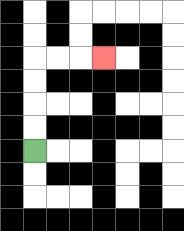{'start': '[1, 6]', 'end': '[4, 2]', 'path_directions': 'U,U,U,U,R,R,R', 'path_coordinates': '[[1, 6], [1, 5], [1, 4], [1, 3], [1, 2], [2, 2], [3, 2], [4, 2]]'}